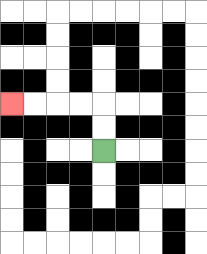{'start': '[4, 6]', 'end': '[0, 4]', 'path_directions': 'U,U,L,L,L,L', 'path_coordinates': '[[4, 6], [4, 5], [4, 4], [3, 4], [2, 4], [1, 4], [0, 4]]'}